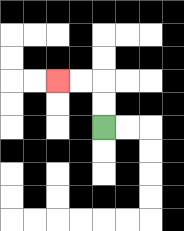{'start': '[4, 5]', 'end': '[2, 3]', 'path_directions': 'U,U,L,L', 'path_coordinates': '[[4, 5], [4, 4], [4, 3], [3, 3], [2, 3]]'}